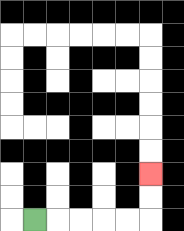{'start': '[1, 9]', 'end': '[6, 7]', 'path_directions': 'R,R,R,R,R,U,U', 'path_coordinates': '[[1, 9], [2, 9], [3, 9], [4, 9], [5, 9], [6, 9], [6, 8], [6, 7]]'}